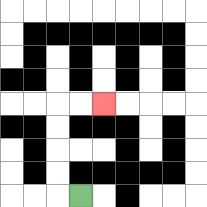{'start': '[3, 8]', 'end': '[4, 4]', 'path_directions': 'L,U,U,U,U,R,R', 'path_coordinates': '[[3, 8], [2, 8], [2, 7], [2, 6], [2, 5], [2, 4], [3, 4], [4, 4]]'}